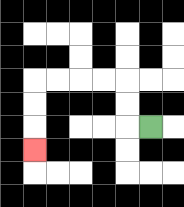{'start': '[6, 5]', 'end': '[1, 6]', 'path_directions': 'L,U,U,L,L,L,L,D,D,D', 'path_coordinates': '[[6, 5], [5, 5], [5, 4], [5, 3], [4, 3], [3, 3], [2, 3], [1, 3], [1, 4], [1, 5], [1, 6]]'}